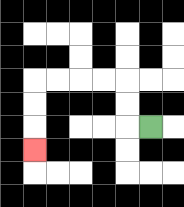{'start': '[6, 5]', 'end': '[1, 6]', 'path_directions': 'L,U,U,L,L,L,L,D,D,D', 'path_coordinates': '[[6, 5], [5, 5], [5, 4], [5, 3], [4, 3], [3, 3], [2, 3], [1, 3], [1, 4], [1, 5], [1, 6]]'}